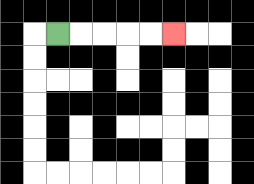{'start': '[2, 1]', 'end': '[7, 1]', 'path_directions': 'R,R,R,R,R', 'path_coordinates': '[[2, 1], [3, 1], [4, 1], [5, 1], [6, 1], [7, 1]]'}